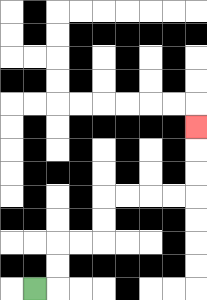{'start': '[1, 12]', 'end': '[8, 5]', 'path_directions': 'R,U,U,R,R,U,U,R,R,R,R,U,U,U', 'path_coordinates': '[[1, 12], [2, 12], [2, 11], [2, 10], [3, 10], [4, 10], [4, 9], [4, 8], [5, 8], [6, 8], [7, 8], [8, 8], [8, 7], [8, 6], [8, 5]]'}